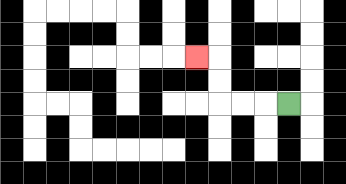{'start': '[12, 4]', 'end': '[8, 2]', 'path_directions': 'L,L,L,U,U,L', 'path_coordinates': '[[12, 4], [11, 4], [10, 4], [9, 4], [9, 3], [9, 2], [8, 2]]'}